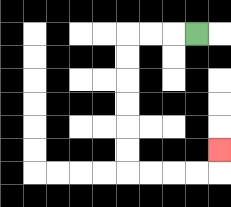{'start': '[8, 1]', 'end': '[9, 6]', 'path_directions': 'L,L,L,D,D,D,D,D,D,R,R,R,R,U', 'path_coordinates': '[[8, 1], [7, 1], [6, 1], [5, 1], [5, 2], [5, 3], [5, 4], [5, 5], [5, 6], [5, 7], [6, 7], [7, 7], [8, 7], [9, 7], [9, 6]]'}